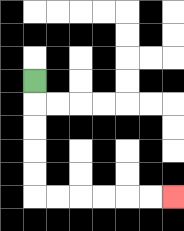{'start': '[1, 3]', 'end': '[7, 8]', 'path_directions': 'D,D,D,D,D,R,R,R,R,R,R', 'path_coordinates': '[[1, 3], [1, 4], [1, 5], [1, 6], [1, 7], [1, 8], [2, 8], [3, 8], [4, 8], [5, 8], [6, 8], [7, 8]]'}